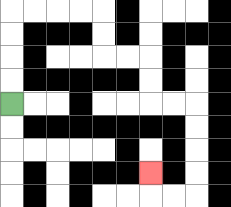{'start': '[0, 4]', 'end': '[6, 7]', 'path_directions': 'U,U,U,U,R,R,R,R,D,D,R,R,D,D,R,R,D,D,D,D,L,L,U', 'path_coordinates': '[[0, 4], [0, 3], [0, 2], [0, 1], [0, 0], [1, 0], [2, 0], [3, 0], [4, 0], [4, 1], [4, 2], [5, 2], [6, 2], [6, 3], [6, 4], [7, 4], [8, 4], [8, 5], [8, 6], [8, 7], [8, 8], [7, 8], [6, 8], [6, 7]]'}